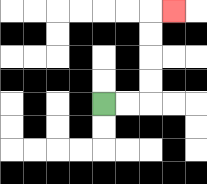{'start': '[4, 4]', 'end': '[7, 0]', 'path_directions': 'R,R,U,U,U,U,R', 'path_coordinates': '[[4, 4], [5, 4], [6, 4], [6, 3], [6, 2], [6, 1], [6, 0], [7, 0]]'}